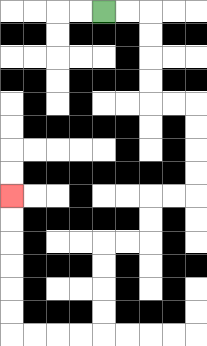{'start': '[4, 0]', 'end': '[0, 8]', 'path_directions': 'R,R,D,D,D,D,R,R,D,D,D,D,L,L,D,D,L,L,D,D,D,D,L,L,L,L,U,U,U,U,U,U', 'path_coordinates': '[[4, 0], [5, 0], [6, 0], [6, 1], [6, 2], [6, 3], [6, 4], [7, 4], [8, 4], [8, 5], [8, 6], [8, 7], [8, 8], [7, 8], [6, 8], [6, 9], [6, 10], [5, 10], [4, 10], [4, 11], [4, 12], [4, 13], [4, 14], [3, 14], [2, 14], [1, 14], [0, 14], [0, 13], [0, 12], [0, 11], [0, 10], [0, 9], [0, 8]]'}